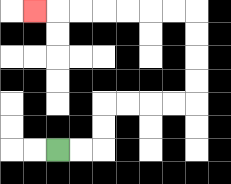{'start': '[2, 6]', 'end': '[1, 0]', 'path_directions': 'R,R,U,U,R,R,R,R,U,U,U,U,L,L,L,L,L,L,L', 'path_coordinates': '[[2, 6], [3, 6], [4, 6], [4, 5], [4, 4], [5, 4], [6, 4], [7, 4], [8, 4], [8, 3], [8, 2], [8, 1], [8, 0], [7, 0], [6, 0], [5, 0], [4, 0], [3, 0], [2, 0], [1, 0]]'}